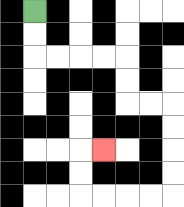{'start': '[1, 0]', 'end': '[4, 6]', 'path_directions': 'D,D,R,R,R,R,D,D,R,R,D,D,D,D,L,L,L,L,U,U,R', 'path_coordinates': '[[1, 0], [1, 1], [1, 2], [2, 2], [3, 2], [4, 2], [5, 2], [5, 3], [5, 4], [6, 4], [7, 4], [7, 5], [7, 6], [7, 7], [7, 8], [6, 8], [5, 8], [4, 8], [3, 8], [3, 7], [3, 6], [4, 6]]'}